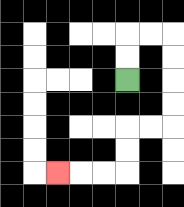{'start': '[5, 3]', 'end': '[2, 7]', 'path_directions': 'U,U,R,R,D,D,D,D,L,L,D,D,L,L,L', 'path_coordinates': '[[5, 3], [5, 2], [5, 1], [6, 1], [7, 1], [7, 2], [7, 3], [7, 4], [7, 5], [6, 5], [5, 5], [5, 6], [5, 7], [4, 7], [3, 7], [2, 7]]'}